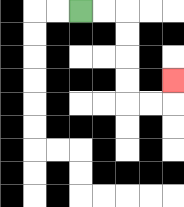{'start': '[3, 0]', 'end': '[7, 3]', 'path_directions': 'R,R,D,D,D,D,R,R,U', 'path_coordinates': '[[3, 0], [4, 0], [5, 0], [5, 1], [5, 2], [5, 3], [5, 4], [6, 4], [7, 4], [7, 3]]'}